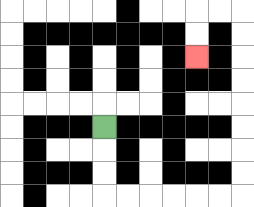{'start': '[4, 5]', 'end': '[8, 2]', 'path_directions': 'D,D,D,R,R,R,R,R,R,U,U,U,U,U,U,U,U,L,L,D,D', 'path_coordinates': '[[4, 5], [4, 6], [4, 7], [4, 8], [5, 8], [6, 8], [7, 8], [8, 8], [9, 8], [10, 8], [10, 7], [10, 6], [10, 5], [10, 4], [10, 3], [10, 2], [10, 1], [10, 0], [9, 0], [8, 0], [8, 1], [8, 2]]'}